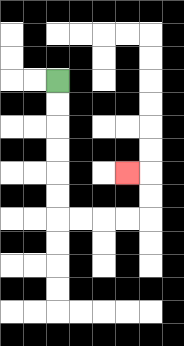{'start': '[2, 3]', 'end': '[5, 7]', 'path_directions': 'D,D,D,D,D,D,R,R,R,R,U,U,L', 'path_coordinates': '[[2, 3], [2, 4], [2, 5], [2, 6], [2, 7], [2, 8], [2, 9], [3, 9], [4, 9], [5, 9], [6, 9], [6, 8], [6, 7], [5, 7]]'}